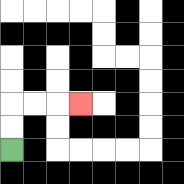{'start': '[0, 6]', 'end': '[3, 4]', 'path_directions': 'U,U,R,R,R', 'path_coordinates': '[[0, 6], [0, 5], [0, 4], [1, 4], [2, 4], [3, 4]]'}